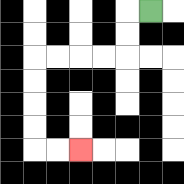{'start': '[6, 0]', 'end': '[3, 6]', 'path_directions': 'L,D,D,L,L,L,L,D,D,D,D,R,R', 'path_coordinates': '[[6, 0], [5, 0], [5, 1], [5, 2], [4, 2], [3, 2], [2, 2], [1, 2], [1, 3], [1, 4], [1, 5], [1, 6], [2, 6], [3, 6]]'}